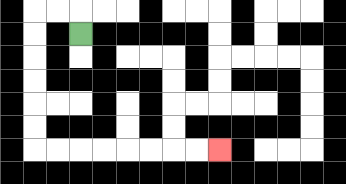{'start': '[3, 1]', 'end': '[9, 6]', 'path_directions': 'U,L,L,D,D,D,D,D,D,R,R,R,R,R,R,R,R', 'path_coordinates': '[[3, 1], [3, 0], [2, 0], [1, 0], [1, 1], [1, 2], [1, 3], [1, 4], [1, 5], [1, 6], [2, 6], [3, 6], [4, 6], [5, 6], [6, 6], [7, 6], [8, 6], [9, 6]]'}